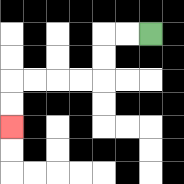{'start': '[6, 1]', 'end': '[0, 5]', 'path_directions': 'L,L,D,D,L,L,L,L,D,D', 'path_coordinates': '[[6, 1], [5, 1], [4, 1], [4, 2], [4, 3], [3, 3], [2, 3], [1, 3], [0, 3], [0, 4], [0, 5]]'}